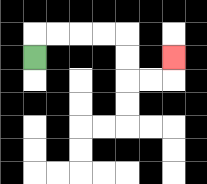{'start': '[1, 2]', 'end': '[7, 2]', 'path_directions': 'U,R,R,R,R,D,D,R,R,U', 'path_coordinates': '[[1, 2], [1, 1], [2, 1], [3, 1], [4, 1], [5, 1], [5, 2], [5, 3], [6, 3], [7, 3], [7, 2]]'}